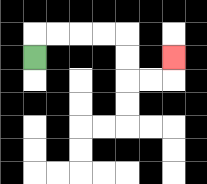{'start': '[1, 2]', 'end': '[7, 2]', 'path_directions': 'U,R,R,R,R,D,D,R,R,U', 'path_coordinates': '[[1, 2], [1, 1], [2, 1], [3, 1], [4, 1], [5, 1], [5, 2], [5, 3], [6, 3], [7, 3], [7, 2]]'}